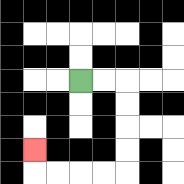{'start': '[3, 3]', 'end': '[1, 6]', 'path_directions': 'R,R,D,D,D,D,L,L,L,L,U', 'path_coordinates': '[[3, 3], [4, 3], [5, 3], [5, 4], [5, 5], [5, 6], [5, 7], [4, 7], [3, 7], [2, 7], [1, 7], [1, 6]]'}